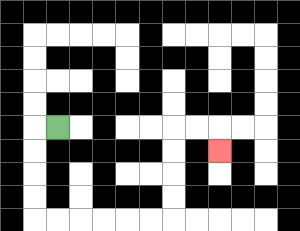{'start': '[2, 5]', 'end': '[9, 6]', 'path_directions': 'L,D,D,D,D,R,R,R,R,R,R,U,U,U,U,R,R,D', 'path_coordinates': '[[2, 5], [1, 5], [1, 6], [1, 7], [1, 8], [1, 9], [2, 9], [3, 9], [4, 9], [5, 9], [6, 9], [7, 9], [7, 8], [7, 7], [7, 6], [7, 5], [8, 5], [9, 5], [9, 6]]'}